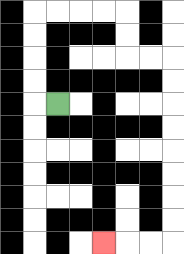{'start': '[2, 4]', 'end': '[4, 10]', 'path_directions': 'L,U,U,U,U,R,R,R,R,D,D,R,R,D,D,D,D,D,D,D,D,L,L,L', 'path_coordinates': '[[2, 4], [1, 4], [1, 3], [1, 2], [1, 1], [1, 0], [2, 0], [3, 0], [4, 0], [5, 0], [5, 1], [5, 2], [6, 2], [7, 2], [7, 3], [7, 4], [7, 5], [7, 6], [7, 7], [7, 8], [7, 9], [7, 10], [6, 10], [5, 10], [4, 10]]'}